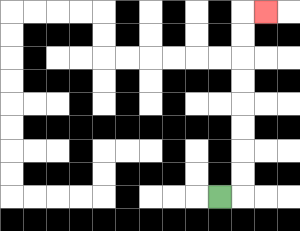{'start': '[9, 8]', 'end': '[11, 0]', 'path_directions': 'R,U,U,U,U,U,U,U,U,R', 'path_coordinates': '[[9, 8], [10, 8], [10, 7], [10, 6], [10, 5], [10, 4], [10, 3], [10, 2], [10, 1], [10, 0], [11, 0]]'}